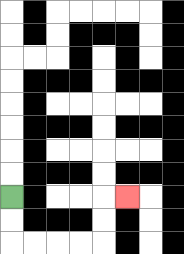{'start': '[0, 8]', 'end': '[5, 8]', 'path_directions': 'D,D,R,R,R,R,U,U,R', 'path_coordinates': '[[0, 8], [0, 9], [0, 10], [1, 10], [2, 10], [3, 10], [4, 10], [4, 9], [4, 8], [5, 8]]'}